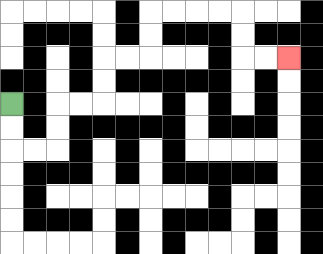{'start': '[0, 4]', 'end': '[12, 2]', 'path_directions': 'D,D,R,R,U,U,R,R,U,U,R,R,U,U,R,R,R,R,D,D,R,R', 'path_coordinates': '[[0, 4], [0, 5], [0, 6], [1, 6], [2, 6], [2, 5], [2, 4], [3, 4], [4, 4], [4, 3], [4, 2], [5, 2], [6, 2], [6, 1], [6, 0], [7, 0], [8, 0], [9, 0], [10, 0], [10, 1], [10, 2], [11, 2], [12, 2]]'}